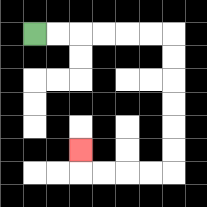{'start': '[1, 1]', 'end': '[3, 6]', 'path_directions': 'R,R,R,R,R,R,D,D,D,D,D,D,L,L,L,L,U', 'path_coordinates': '[[1, 1], [2, 1], [3, 1], [4, 1], [5, 1], [6, 1], [7, 1], [7, 2], [7, 3], [7, 4], [7, 5], [7, 6], [7, 7], [6, 7], [5, 7], [4, 7], [3, 7], [3, 6]]'}